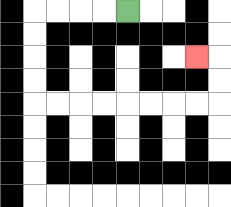{'start': '[5, 0]', 'end': '[8, 2]', 'path_directions': 'L,L,L,L,D,D,D,D,R,R,R,R,R,R,R,R,U,U,L', 'path_coordinates': '[[5, 0], [4, 0], [3, 0], [2, 0], [1, 0], [1, 1], [1, 2], [1, 3], [1, 4], [2, 4], [3, 4], [4, 4], [5, 4], [6, 4], [7, 4], [8, 4], [9, 4], [9, 3], [9, 2], [8, 2]]'}